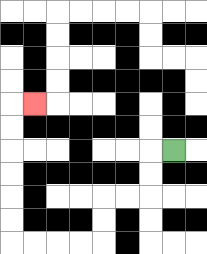{'start': '[7, 6]', 'end': '[1, 4]', 'path_directions': 'L,D,D,L,L,D,D,L,L,L,L,U,U,U,U,U,U,R', 'path_coordinates': '[[7, 6], [6, 6], [6, 7], [6, 8], [5, 8], [4, 8], [4, 9], [4, 10], [3, 10], [2, 10], [1, 10], [0, 10], [0, 9], [0, 8], [0, 7], [0, 6], [0, 5], [0, 4], [1, 4]]'}